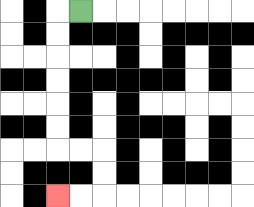{'start': '[3, 0]', 'end': '[2, 8]', 'path_directions': 'L,D,D,D,D,D,D,R,R,D,D,L,L', 'path_coordinates': '[[3, 0], [2, 0], [2, 1], [2, 2], [2, 3], [2, 4], [2, 5], [2, 6], [3, 6], [4, 6], [4, 7], [4, 8], [3, 8], [2, 8]]'}